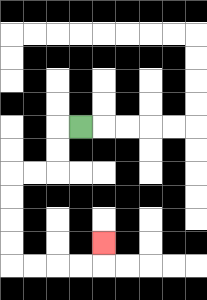{'start': '[3, 5]', 'end': '[4, 10]', 'path_directions': 'L,D,D,L,L,D,D,D,D,R,R,R,R,U', 'path_coordinates': '[[3, 5], [2, 5], [2, 6], [2, 7], [1, 7], [0, 7], [0, 8], [0, 9], [0, 10], [0, 11], [1, 11], [2, 11], [3, 11], [4, 11], [4, 10]]'}